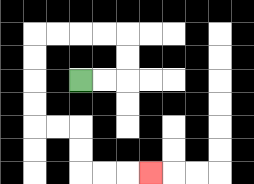{'start': '[3, 3]', 'end': '[6, 7]', 'path_directions': 'R,R,U,U,L,L,L,L,D,D,D,D,R,R,D,D,R,R,R', 'path_coordinates': '[[3, 3], [4, 3], [5, 3], [5, 2], [5, 1], [4, 1], [3, 1], [2, 1], [1, 1], [1, 2], [1, 3], [1, 4], [1, 5], [2, 5], [3, 5], [3, 6], [3, 7], [4, 7], [5, 7], [6, 7]]'}